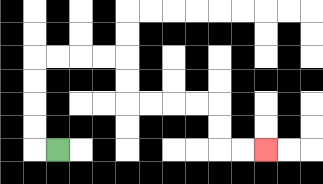{'start': '[2, 6]', 'end': '[11, 6]', 'path_directions': 'L,U,U,U,U,R,R,R,R,D,D,R,R,R,R,D,D,R,R', 'path_coordinates': '[[2, 6], [1, 6], [1, 5], [1, 4], [1, 3], [1, 2], [2, 2], [3, 2], [4, 2], [5, 2], [5, 3], [5, 4], [6, 4], [7, 4], [8, 4], [9, 4], [9, 5], [9, 6], [10, 6], [11, 6]]'}